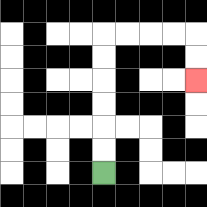{'start': '[4, 7]', 'end': '[8, 3]', 'path_directions': 'U,U,U,U,U,U,R,R,R,R,D,D', 'path_coordinates': '[[4, 7], [4, 6], [4, 5], [4, 4], [4, 3], [4, 2], [4, 1], [5, 1], [6, 1], [7, 1], [8, 1], [8, 2], [8, 3]]'}